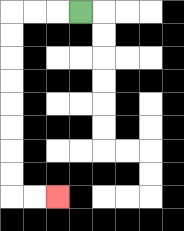{'start': '[3, 0]', 'end': '[2, 8]', 'path_directions': 'L,L,L,D,D,D,D,D,D,D,D,R,R', 'path_coordinates': '[[3, 0], [2, 0], [1, 0], [0, 0], [0, 1], [0, 2], [0, 3], [0, 4], [0, 5], [0, 6], [0, 7], [0, 8], [1, 8], [2, 8]]'}